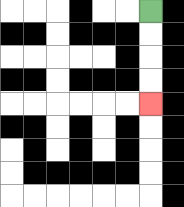{'start': '[6, 0]', 'end': '[6, 4]', 'path_directions': 'D,D,D,D', 'path_coordinates': '[[6, 0], [6, 1], [6, 2], [6, 3], [6, 4]]'}